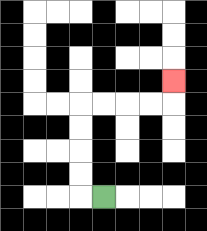{'start': '[4, 8]', 'end': '[7, 3]', 'path_directions': 'L,U,U,U,U,R,R,R,R,U', 'path_coordinates': '[[4, 8], [3, 8], [3, 7], [3, 6], [3, 5], [3, 4], [4, 4], [5, 4], [6, 4], [7, 4], [7, 3]]'}